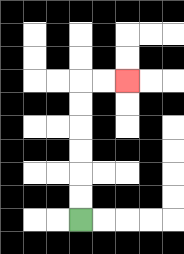{'start': '[3, 9]', 'end': '[5, 3]', 'path_directions': 'U,U,U,U,U,U,R,R', 'path_coordinates': '[[3, 9], [3, 8], [3, 7], [3, 6], [3, 5], [3, 4], [3, 3], [4, 3], [5, 3]]'}